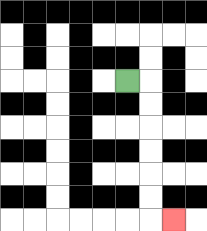{'start': '[5, 3]', 'end': '[7, 9]', 'path_directions': 'R,D,D,D,D,D,D,R', 'path_coordinates': '[[5, 3], [6, 3], [6, 4], [6, 5], [6, 6], [6, 7], [6, 8], [6, 9], [7, 9]]'}